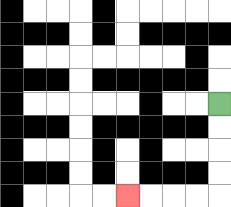{'start': '[9, 4]', 'end': '[5, 8]', 'path_directions': 'D,D,D,D,L,L,L,L', 'path_coordinates': '[[9, 4], [9, 5], [9, 6], [9, 7], [9, 8], [8, 8], [7, 8], [6, 8], [5, 8]]'}